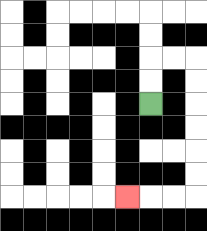{'start': '[6, 4]', 'end': '[5, 8]', 'path_directions': 'U,U,R,R,D,D,D,D,D,D,L,L,L', 'path_coordinates': '[[6, 4], [6, 3], [6, 2], [7, 2], [8, 2], [8, 3], [8, 4], [8, 5], [8, 6], [8, 7], [8, 8], [7, 8], [6, 8], [5, 8]]'}